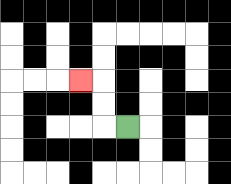{'start': '[5, 5]', 'end': '[3, 3]', 'path_directions': 'L,U,U,L', 'path_coordinates': '[[5, 5], [4, 5], [4, 4], [4, 3], [3, 3]]'}